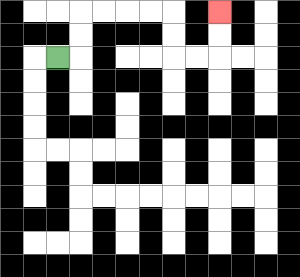{'start': '[2, 2]', 'end': '[9, 0]', 'path_directions': 'R,U,U,R,R,R,R,D,D,R,R,U,U', 'path_coordinates': '[[2, 2], [3, 2], [3, 1], [3, 0], [4, 0], [5, 0], [6, 0], [7, 0], [7, 1], [7, 2], [8, 2], [9, 2], [9, 1], [9, 0]]'}